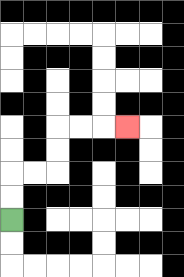{'start': '[0, 9]', 'end': '[5, 5]', 'path_directions': 'U,U,R,R,U,U,R,R,R', 'path_coordinates': '[[0, 9], [0, 8], [0, 7], [1, 7], [2, 7], [2, 6], [2, 5], [3, 5], [4, 5], [5, 5]]'}